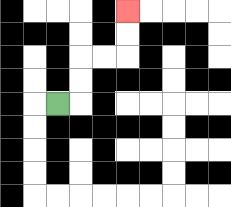{'start': '[2, 4]', 'end': '[5, 0]', 'path_directions': 'R,U,U,R,R,U,U', 'path_coordinates': '[[2, 4], [3, 4], [3, 3], [3, 2], [4, 2], [5, 2], [5, 1], [5, 0]]'}